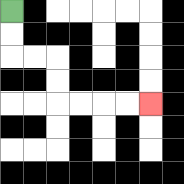{'start': '[0, 0]', 'end': '[6, 4]', 'path_directions': 'D,D,R,R,D,D,R,R,R,R', 'path_coordinates': '[[0, 0], [0, 1], [0, 2], [1, 2], [2, 2], [2, 3], [2, 4], [3, 4], [4, 4], [5, 4], [6, 4]]'}